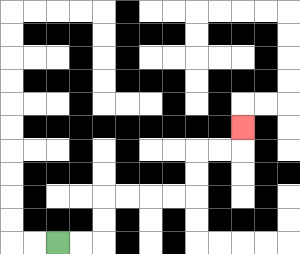{'start': '[2, 10]', 'end': '[10, 5]', 'path_directions': 'R,R,U,U,R,R,R,R,U,U,R,R,U', 'path_coordinates': '[[2, 10], [3, 10], [4, 10], [4, 9], [4, 8], [5, 8], [6, 8], [7, 8], [8, 8], [8, 7], [8, 6], [9, 6], [10, 6], [10, 5]]'}